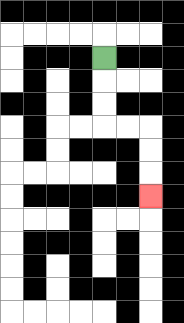{'start': '[4, 2]', 'end': '[6, 8]', 'path_directions': 'D,D,D,R,R,D,D,D', 'path_coordinates': '[[4, 2], [4, 3], [4, 4], [4, 5], [5, 5], [6, 5], [6, 6], [6, 7], [6, 8]]'}